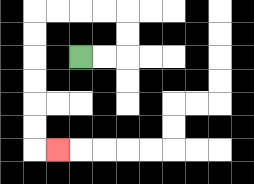{'start': '[3, 2]', 'end': '[2, 6]', 'path_directions': 'R,R,U,U,L,L,L,L,D,D,D,D,D,D,R', 'path_coordinates': '[[3, 2], [4, 2], [5, 2], [5, 1], [5, 0], [4, 0], [3, 0], [2, 0], [1, 0], [1, 1], [1, 2], [1, 3], [1, 4], [1, 5], [1, 6], [2, 6]]'}